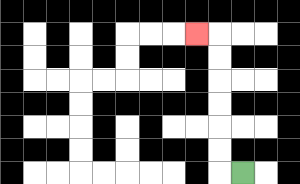{'start': '[10, 7]', 'end': '[8, 1]', 'path_directions': 'L,U,U,U,U,U,U,L', 'path_coordinates': '[[10, 7], [9, 7], [9, 6], [9, 5], [9, 4], [9, 3], [9, 2], [9, 1], [8, 1]]'}